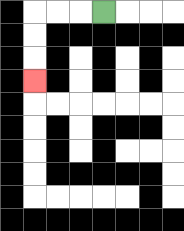{'start': '[4, 0]', 'end': '[1, 3]', 'path_directions': 'L,L,L,D,D,D', 'path_coordinates': '[[4, 0], [3, 0], [2, 0], [1, 0], [1, 1], [1, 2], [1, 3]]'}